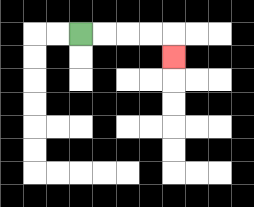{'start': '[3, 1]', 'end': '[7, 2]', 'path_directions': 'R,R,R,R,D', 'path_coordinates': '[[3, 1], [4, 1], [5, 1], [6, 1], [7, 1], [7, 2]]'}